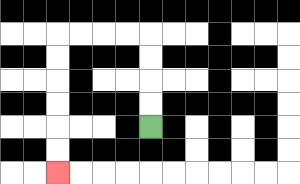{'start': '[6, 5]', 'end': '[2, 7]', 'path_directions': 'U,U,U,U,L,L,L,L,D,D,D,D,D,D', 'path_coordinates': '[[6, 5], [6, 4], [6, 3], [6, 2], [6, 1], [5, 1], [4, 1], [3, 1], [2, 1], [2, 2], [2, 3], [2, 4], [2, 5], [2, 6], [2, 7]]'}